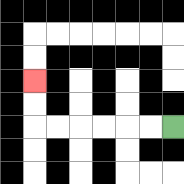{'start': '[7, 5]', 'end': '[1, 3]', 'path_directions': 'L,L,L,L,L,L,U,U', 'path_coordinates': '[[7, 5], [6, 5], [5, 5], [4, 5], [3, 5], [2, 5], [1, 5], [1, 4], [1, 3]]'}